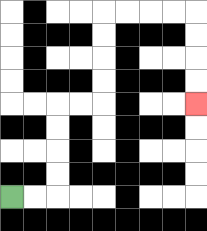{'start': '[0, 8]', 'end': '[8, 4]', 'path_directions': 'R,R,U,U,U,U,R,R,U,U,U,U,R,R,R,R,D,D,D,D', 'path_coordinates': '[[0, 8], [1, 8], [2, 8], [2, 7], [2, 6], [2, 5], [2, 4], [3, 4], [4, 4], [4, 3], [4, 2], [4, 1], [4, 0], [5, 0], [6, 0], [7, 0], [8, 0], [8, 1], [8, 2], [8, 3], [8, 4]]'}